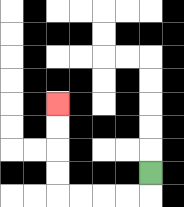{'start': '[6, 7]', 'end': '[2, 4]', 'path_directions': 'D,L,L,L,L,U,U,U,U', 'path_coordinates': '[[6, 7], [6, 8], [5, 8], [4, 8], [3, 8], [2, 8], [2, 7], [2, 6], [2, 5], [2, 4]]'}